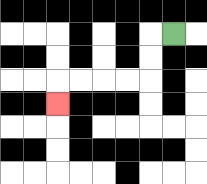{'start': '[7, 1]', 'end': '[2, 4]', 'path_directions': 'L,D,D,L,L,L,L,D', 'path_coordinates': '[[7, 1], [6, 1], [6, 2], [6, 3], [5, 3], [4, 3], [3, 3], [2, 3], [2, 4]]'}